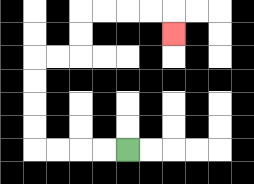{'start': '[5, 6]', 'end': '[7, 1]', 'path_directions': 'L,L,L,L,U,U,U,U,R,R,U,U,R,R,R,R,D', 'path_coordinates': '[[5, 6], [4, 6], [3, 6], [2, 6], [1, 6], [1, 5], [1, 4], [1, 3], [1, 2], [2, 2], [3, 2], [3, 1], [3, 0], [4, 0], [5, 0], [6, 0], [7, 0], [7, 1]]'}